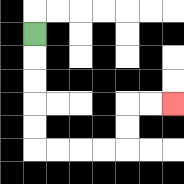{'start': '[1, 1]', 'end': '[7, 4]', 'path_directions': 'D,D,D,D,D,R,R,R,R,U,U,R,R', 'path_coordinates': '[[1, 1], [1, 2], [1, 3], [1, 4], [1, 5], [1, 6], [2, 6], [3, 6], [4, 6], [5, 6], [5, 5], [5, 4], [6, 4], [7, 4]]'}